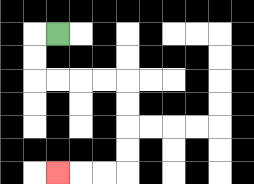{'start': '[2, 1]', 'end': '[2, 7]', 'path_directions': 'L,D,D,R,R,R,R,D,D,D,D,L,L,L', 'path_coordinates': '[[2, 1], [1, 1], [1, 2], [1, 3], [2, 3], [3, 3], [4, 3], [5, 3], [5, 4], [5, 5], [5, 6], [5, 7], [4, 7], [3, 7], [2, 7]]'}